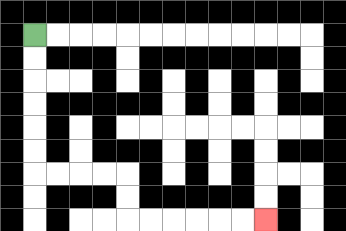{'start': '[1, 1]', 'end': '[11, 9]', 'path_directions': 'D,D,D,D,D,D,R,R,R,R,D,D,R,R,R,R,R,R', 'path_coordinates': '[[1, 1], [1, 2], [1, 3], [1, 4], [1, 5], [1, 6], [1, 7], [2, 7], [3, 7], [4, 7], [5, 7], [5, 8], [5, 9], [6, 9], [7, 9], [8, 9], [9, 9], [10, 9], [11, 9]]'}